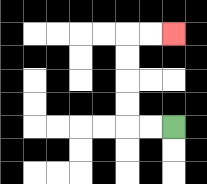{'start': '[7, 5]', 'end': '[7, 1]', 'path_directions': 'L,L,U,U,U,U,R,R', 'path_coordinates': '[[7, 5], [6, 5], [5, 5], [5, 4], [5, 3], [5, 2], [5, 1], [6, 1], [7, 1]]'}